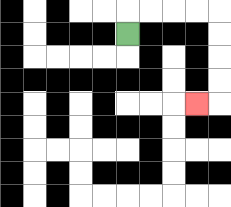{'start': '[5, 1]', 'end': '[8, 4]', 'path_directions': 'U,R,R,R,R,D,D,D,D,L', 'path_coordinates': '[[5, 1], [5, 0], [6, 0], [7, 0], [8, 0], [9, 0], [9, 1], [9, 2], [9, 3], [9, 4], [8, 4]]'}